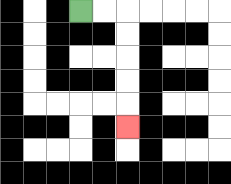{'start': '[3, 0]', 'end': '[5, 5]', 'path_directions': 'R,R,D,D,D,D,D', 'path_coordinates': '[[3, 0], [4, 0], [5, 0], [5, 1], [5, 2], [5, 3], [5, 4], [5, 5]]'}